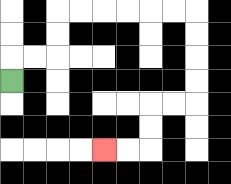{'start': '[0, 3]', 'end': '[4, 6]', 'path_directions': 'U,R,R,U,U,R,R,R,R,R,R,D,D,D,D,L,L,D,D,L,L', 'path_coordinates': '[[0, 3], [0, 2], [1, 2], [2, 2], [2, 1], [2, 0], [3, 0], [4, 0], [5, 0], [6, 0], [7, 0], [8, 0], [8, 1], [8, 2], [8, 3], [8, 4], [7, 4], [6, 4], [6, 5], [6, 6], [5, 6], [4, 6]]'}